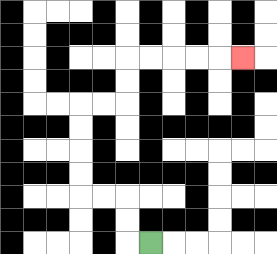{'start': '[6, 10]', 'end': '[10, 2]', 'path_directions': 'L,U,U,L,L,U,U,U,U,R,R,U,U,R,R,R,R,R', 'path_coordinates': '[[6, 10], [5, 10], [5, 9], [5, 8], [4, 8], [3, 8], [3, 7], [3, 6], [3, 5], [3, 4], [4, 4], [5, 4], [5, 3], [5, 2], [6, 2], [7, 2], [8, 2], [9, 2], [10, 2]]'}